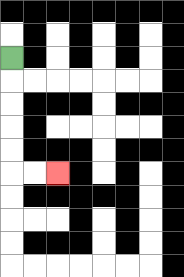{'start': '[0, 2]', 'end': '[2, 7]', 'path_directions': 'D,D,D,D,D,R,R', 'path_coordinates': '[[0, 2], [0, 3], [0, 4], [0, 5], [0, 6], [0, 7], [1, 7], [2, 7]]'}